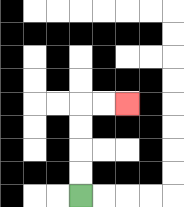{'start': '[3, 8]', 'end': '[5, 4]', 'path_directions': 'U,U,U,U,R,R', 'path_coordinates': '[[3, 8], [3, 7], [3, 6], [3, 5], [3, 4], [4, 4], [5, 4]]'}